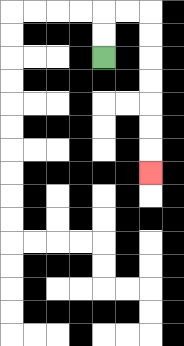{'start': '[4, 2]', 'end': '[6, 7]', 'path_directions': 'U,U,R,R,D,D,D,D,D,D,D', 'path_coordinates': '[[4, 2], [4, 1], [4, 0], [5, 0], [6, 0], [6, 1], [6, 2], [6, 3], [6, 4], [6, 5], [6, 6], [6, 7]]'}